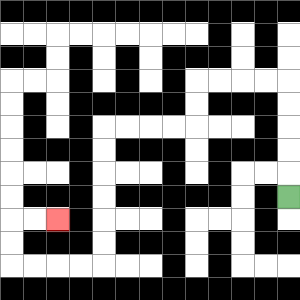{'start': '[12, 8]', 'end': '[2, 9]', 'path_directions': 'U,U,U,U,U,L,L,L,L,D,D,L,L,L,L,D,D,D,D,D,D,L,L,L,L,U,U,R,R', 'path_coordinates': '[[12, 8], [12, 7], [12, 6], [12, 5], [12, 4], [12, 3], [11, 3], [10, 3], [9, 3], [8, 3], [8, 4], [8, 5], [7, 5], [6, 5], [5, 5], [4, 5], [4, 6], [4, 7], [4, 8], [4, 9], [4, 10], [4, 11], [3, 11], [2, 11], [1, 11], [0, 11], [0, 10], [0, 9], [1, 9], [2, 9]]'}